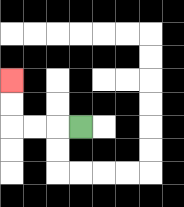{'start': '[3, 5]', 'end': '[0, 3]', 'path_directions': 'L,L,L,U,U', 'path_coordinates': '[[3, 5], [2, 5], [1, 5], [0, 5], [0, 4], [0, 3]]'}